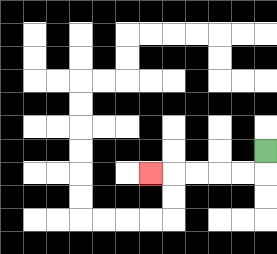{'start': '[11, 6]', 'end': '[6, 7]', 'path_directions': 'D,L,L,L,L,L', 'path_coordinates': '[[11, 6], [11, 7], [10, 7], [9, 7], [8, 7], [7, 7], [6, 7]]'}